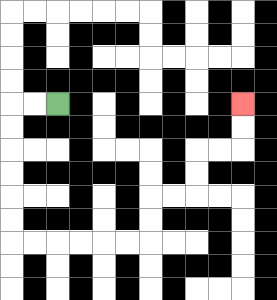{'start': '[2, 4]', 'end': '[10, 4]', 'path_directions': 'L,L,D,D,D,D,D,D,R,R,R,R,R,R,U,U,R,R,U,U,R,R,U,U', 'path_coordinates': '[[2, 4], [1, 4], [0, 4], [0, 5], [0, 6], [0, 7], [0, 8], [0, 9], [0, 10], [1, 10], [2, 10], [3, 10], [4, 10], [5, 10], [6, 10], [6, 9], [6, 8], [7, 8], [8, 8], [8, 7], [8, 6], [9, 6], [10, 6], [10, 5], [10, 4]]'}